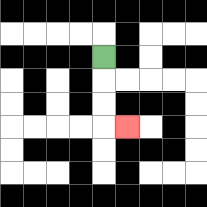{'start': '[4, 2]', 'end': '[5, 5]', 'path_directions': 'D,D,D,R', 'path_coordinates': '[[4, 2], [4, 3], [4, 4], [4, 5], [5, 5]]'}